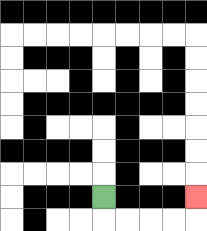{'start': '[4, 8]', 'end': '[8, 8]', 'path_directions': 'D,R,R,R,R,U', 'path_coordinates': '[[4, 8], [4, 9], [5, 9], [6, 9], [7, 9], [8, 9], [8, 8]]'}